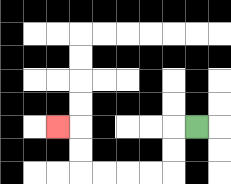{'start': '[8, 5]', 'end': '[2, 5]', 'path_directions': 'L,D,D,L,L,L,L,U,U,L', 'path_coordinates': '[[8, 5], [7, 5], [7, 6], [7, 7], [6, 7], [5, 7], [4, 7], [3, 7], [3, 6], [3, 5], [2, 5]]'}